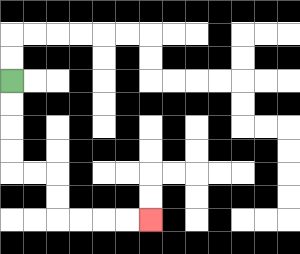{'start': '[0, 3]', 'end': '[6, 9]', 'path_directions': 'D,D,D,D,R,R,D,D,R,R,R,R', 'path_coordinates': '[[0, 3], [0, 4], [0, 5], [0, 6], [0, 7], [1, 7], [2, 7], [2, 8], [2, 9], [3, 9], [4, 9], [5, 9], [6, 9]]'}